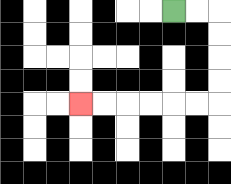{'start': '[7, 0]', 'end': '[3, 4]', 'path_directions': 'R,R,D,D,D,D,L,L,L,L,L,L', 'path_coordinates': '[[7, 0], [8, 0], [9, 0], [9, 1], [9, 2], [9, 3], [9, 4], [8, 4], [7, 4], [6, 4], [5, 4], [4, 4], [3, 4]]'}